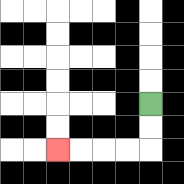{'start': '[6, 4]', 'end': '[2, 6]', 'path_directions': 'D,D,L,L,L,L', 'path_coordinates': '[[6, 4], [6, 5], [6, 6], [5, 6], [4, 6], [3, 6], [2, 6]]'}